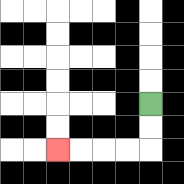{'start': '[6, 4]', 'end': '[2, 6]', 'path_directions': 'D,D,L,L,L,L', 'path_coordinates': '[[6, 4], [6, 5], [6, 6], [5, 6], [4, 6], [3, 6], [2, 6]]'}